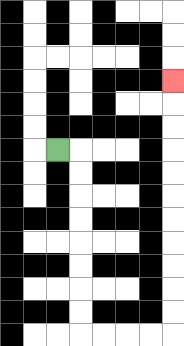{'start': '[2, 6]', 'end': '[7, 3]', 'path_directions': 'R,D,D,D,D,D,D,D,D,R,R,R,R,U,U,U,U,U,U,U,U,U,U,U', 'path_coordinates': '[[2, 6], [3, 6], [3, 7], [3, 8], [3, 9], [3, 10], [3, 11], [3, 12], [3, 13], [3, 14], [4, 14], [5, 14], [6, 14], [7, 14], [7, 13], [7, 12], [7, 11], [7, 10], [7, 9], [7, 8], [7, 7], [7, 6], [7, 5], [7, 4], [7, 3]]'}